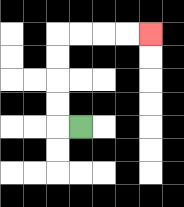{'start': '[3, 5]', 'end': '[6, 1]', 'path_directions': 'L,U,U,U,U,R,R,R,R', 'path_coordinates': '[[3, 5], [2, 5], [2, 4], [2, 3], [2, 2], [2, 1], [3, 1], [4, 1], [5, 1], [6, 1]]'}